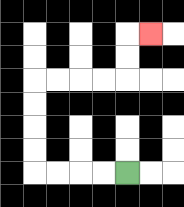{'start': '[5, 7]', 'end': '[6, 1]', 'path_directions': 'L,L,L,L,U,U,U,U,R,R,R,R,U,U,R', 'path_coordinates': '[[5, 7], [4, 7], [3, 7], [2, 7], [1, 7], [1, 6], [1, 5], [1, 4], [1, 3], [2, 3], [3, 3], [4, 3], [5, 3], [5, 2], [5, 1], [6, 1]]'}